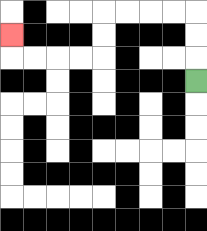{'start': '[8, 3]', 'end': '[0, 1]', 'path_directions': 'U,U,U,L,L,L,L,D,D,L,L,L,L,U', 'path_coordinates': '[[8, 3], [8, 2], [8, 1], [8, 0], [7, 0], [6, 0], [5, 0], [4, 0], [4, 1], [4, 2], [3, 2], [2, 2], [1, 2], [0, 2], [0, 1]]'}